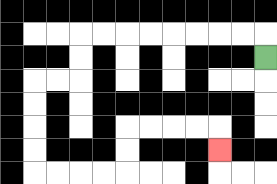{'start': '[11, 2]', 'end': '[9, 6]', 'path_directions': 'U,L,L,L,L,L,L,L,L,D,D,L,L,D,D,D,D,R,R,R,R,U,U,R,R,R,R,D', 'path_coordinates': '[[11, 2], [11, 1], [10, 1], [9, 1], [8, 1], [7, 1], [6, 1], [5, 1], [4, 1], [3, 1], [3, 2], [3, 3], [2, 3], [1, 3], [1, 4], [1, 5], [1, 6], [1, 7], [2, 7], [3, 7], [4, 7], [5, 7], [5, 6], [5, 5], [6, 5], [7, 5], [8, 5], [9, 5], [9, 6]]'}